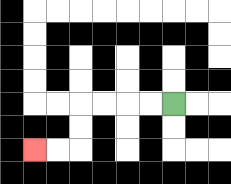{'start': '[7, 4]', 'end': '[1, 6]', 'path_directions': 'L,L,L,L,D,D,L,L', 'path_coordinates': '[[7, 4], [6, 4], [5, 4], [4, 4], [3, 4], [3, 5], [3, 6], [2, 6], [1, 6]]'}